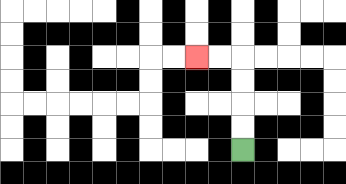{'start': '[10, 6]', 'end': '[8, 2]', 'path_directions': 'U,U,U,U,L,L', 'path_coordinates': '[[10, 6], [10, 5], [10, 4], [10, 3], [10, 2], [9, 2], [8, 2]]'}